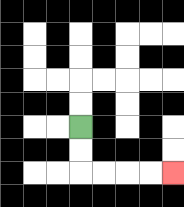{'start': '[3, 5]', 'end': '[7, 7]', 'path_directions': 'D,D,R,R,R,R', 'path_coordinates': '[[3, 5], [3, 6], [3, 7], [4, 7], [5, 7], [6, 7], [7, 7]]'}